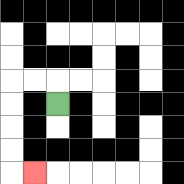{'start': '[2, 4]', 'end': '[1, 7]', 'path_directions': 'U,L,L,D,D,D,D,R', 'path_coordinates': '[[2, 4], [2, 3], [1, 3], [0, 3], [0, 4], [0, 5], [0, 6], [0, 7], [1, 7]]'}